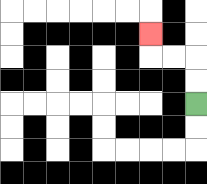{'start': '[8, 4]', 'end': '[6, 1]', 'path_directions': 'U,U,L,L,U', 'path_coordinates': '[[8, 4], [8, 3], [8, 2], [7, 2], [6, 2], [6, 1]]'}